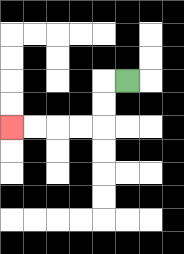{'start': '[5, 3]', 'end': '[0, 5]', 'path_directions': 'L,D,D,L,L,L,L', 'path_coordinates': '[[5, 3], [4, 3], [4, 4], [4, 5], [3, 5], [2, 5], [1, 5], [0, 5]]'}